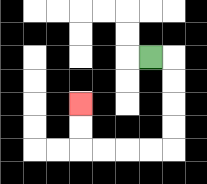{'start': '[6, 2]', 'end': '[3, 4]', 'path_directions': 'R,D,D,D,D,L,L,L,L,U,U', 'path_coordinates': '[[6, 2], [7, 2], [7, 3], [7, 4], [7, 5], [7, 6], [6, 6], [5, 6], [4, 6], [3, 6], [3, 5], [3, 4]]'}